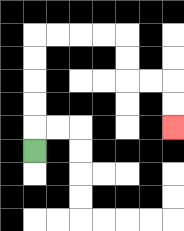{'start': '[1, 6]', 'end': '[7, 5]', 'path_directions': 'U,U,U,U,U,R,R,R,R,D,D,R,R,D,D', 'path_coordinates': '[[1, 6], [1, 5], [1, 4], [1, 3], [1, 2], [1, 1], [2, 1], [3, 1], [4, 1], [5, 1], [5, 2], [5, 3], [6, 3], [7, 3], [7, 4], [7, 5]]'}